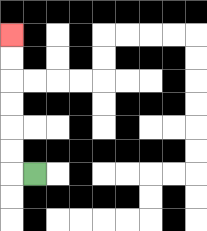{'start': '[1, 7]', 'end': '[0, 1]', 'path_directions': 'L,U,U,U,U,U,U', 'path_coordinates': '[[1, 7], [0, 7], [0, 6], [0, 5], [0, 4], [0, 3], [0, 2], [0, 1]]'}